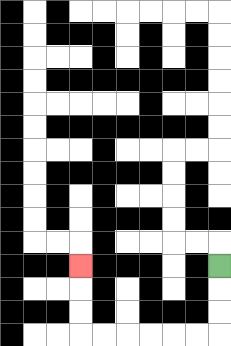{'start': '[9, 11]', 'end': '[3, 11]', 'path_directions': 'D,D,D,L,L,L,L,L,L,U,U,U', 'path_coordinates': '[[9, 11], [9, 12], [9, 13], [9, 14], [8, 14], [7, 14], [6, 14], [5, 14], [4, 14], [3, 14], [3, 13], [3, 12], [3, 11]]'}